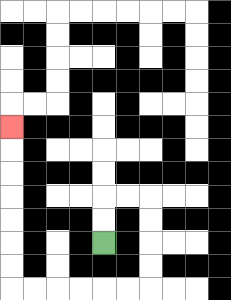{'start': '[4, 10]', 'end': '[0, 5]', 'path_directions': 'U,U,R,R,D,D,D,D,L,L,L,L,L,L,U,U,U,U,U,U,U', 'path_coordinates': '[[4, 10], [4, 9], [4, 8], [5, 8], [6, 8], [6, 9], [6, 10], [6, 11], [6, 12], [5, 12], [4, 12], [3, 12], [2, 12], [1, 12], [0, 12], [0, 11], [0, 10], [0, 9], [0, 8], [0, 7], [0, 6], [0, 5]]'}